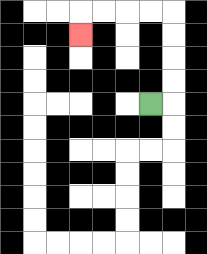{'start': '[6, 4]', 'end': '[3, 1]', 'path_directions': 'R,U,U,U,U,L,L,L,L,D', 'path_coordinates': '[[6, 4], [7, 4], [7, 3], [7, 2], [7, 1], [7, 0], [6, 0], [5, 0], [4, 0], [3, 0], [3, 1]]'}